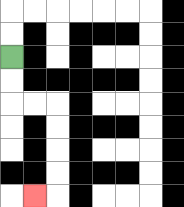{'start': '[0, 2]', 'end': '[1, 8]', 'path_directions': 'D,D,R,R,D,D,D,D,L', 'path_coordinates': '[[0, 2], [0, 3], [0, 4], [1, 4], [2, 4], [2, 5], [2, 6], [2, 7], [2, 8], [1, 8]]'}